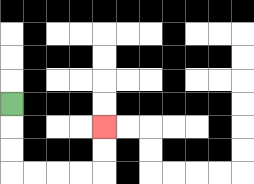{'start': '[0, 4]', 'end': '[4, 5]', 'path_directions': 'D,D,D,R,R,R,R,U,U', 'path_coordinates': '[[0, 4], [0, 5], [0, 6], [0, 7], [1, 7], [2, 7], [3, 7], [4, 7], [4, 6], [4, 5]]'}